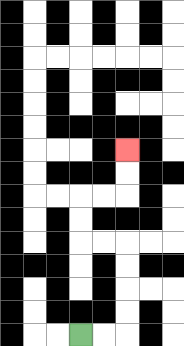{'start': '[3, 14]', 'end': '[5, 6]', 'path_directions': 'R,R,U,U,U,U,L,L,U,U,R,R,U,U', 'path_coordinates': '[[3, 14], [4, 14], [5, 14], [5, 13], [5, 12], [5, 11], [5, 10], [4, 10], [3, 10], [3, 9], [3, 8], [4, 8], [5, 8], [5, 7], [5, 6]]'}